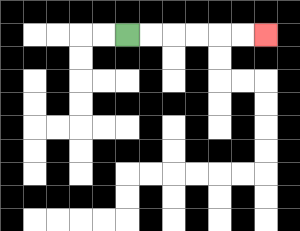{'start': '[5, 1]', 'end': '[11, 1]', 'path_directions': 'R,R,R,R,R,R', 'path_coordinates': '[[5, 1], [6, 1], [7, 1], [8, 1], [9, 1], [10, 1], [11, 1]]'}